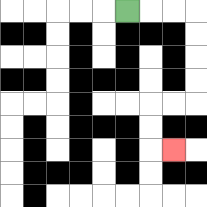{'start': '[5, 0]', 'end': '[7, 6]', 'path_directions': 'R,R,R,D,D,D,D,L,L,D,D,R', 'path_coordinates': '[[5, 0], [6, 0], [7, 0], [8, 0], [8, 1], [8, 2], [8, 3], [8, 4], [7, 4], [6, 4], [6, 5], [6, 6], [7, 6]]'}